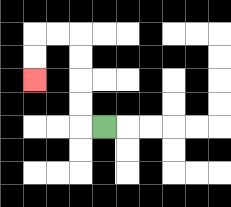{'start': '[4, 5]', 'end': '[1, 3]', 'path_directions': 'L,U,U,U,U,L,L,D,D', 'path_coordinates': '[[4, 5], [3, 5], [3, 4], [3, 3], [3, 2], [3, 1], [2, 1], [1, 1], [1, 2], [1, 3]]'}